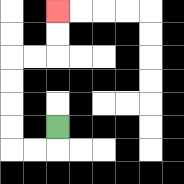{'start': '[2, 5]', 'end': '[2, 0]', 'path_directions': 'D,L,L,U,U,U,U,R,R,U,U', 'path_coordinates': '[[2, 5], [2, 6], [1, 6], [0, 6], [0, 5], [0, 4], [0, 3], [0, 2], [1, 2], [2, 2], [2, 1], [2, 0]]'}